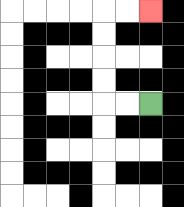{'start': '[6, 4]', 'end': '[6, 0]', 'path_directions': 'L,L,U,U,U,U,R,R', 'path_coordinates': '[[6, 4], [5, 4], [4, 4], [4, 3], [4, 2], [4, 1], [4, 0], [5, 0], [6, 0]]'}